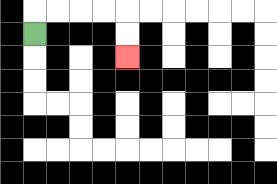{'start': '[1, 1]', 'end': '[5, 2]', 'path_directions': 'U,R,R,R,R,D,D', 'path_coordinates': '[[1, 1], [1, 0], [2, 0], [3, 0], [4, 0], [5, 0], [5, 1], [5, 2]]'}